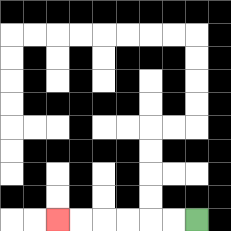{'start': '[8, 9]', 'end': '[2, 9]', 'path_directions': 'L,L,L,L,L,L', 'path_coordinates': '[[8, 9], [7, 9], [6, 9], [5, 9], [4, 9], [3, 9], [2, 9]]'}